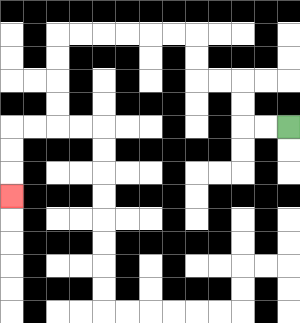{'start': '[12, 5]', 'end': '[0, 8]', 'path_directions': 'L,L,U,U,L,L,U,U,L,L,L,L,L,L,D,D,D,D,L,L,D,D,D', 'path_coordinates': '[[12, 5], [11, 5], [10, 5], [10, 4], [10, 3], [9, 3], [8, 3], [8, 2], [8, 1], [7, 1], [6, 1], [5, 1], [4, 1], [3, 1], [2, 1], [2, 2], [2, 3], [2, 4], [2, 5], [1, 5], [0, 5], [0, 6], [0, 7], [0, 8]]'}